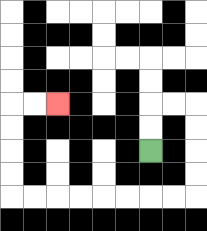{'start': '[6, 6]', 'end': '[2, 4]', 'path_directions': 'U,U,R,R,D,D,D,D,L,L,L,L,L,L,L,L,U,U,U,U,R,R', 'path_coordinates': '[[6, 6], [6, 5], [6, 4], [7, 4], [8, 4], [8, 5], [8, 6], [8, 7], [8, 8], [7, 8], [6, 8], [5, 8], [4, 8], [3, 8], [2, 8], [1, 8], [0, 8], [0, 7], [0, 6], [0, 5], [0, 4], [1, 4], [2, 4]]'}